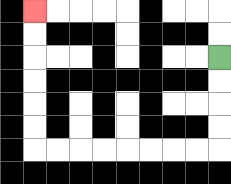{'start': '[9, 2]', 'end': '[1, 0]', 'path_directions': 'D,D,D,D,L,L,L,L,L,L,L,L,U,U,U,U,U,U', 'path_coordinates': '[[9, 2], [9, 3], [9, 4], [9, 5], [9, 6], [8, 6], [7, 6], [6, 6], [5, 6], [4, 6], [3, 6], [2, 6], [1, 6], [1, 5], [1, 4], [1, 3], [1, 2], [1, 1], [1, 0]]'}